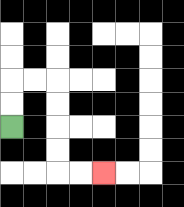{'start': '[0, 5]', 'end': '[4, 7]', 'path_directions': 'U,U,R,R,D,D,D,D,R,R', 'path_coordinates': '[[0, 5], [0, 4], [0, 3], [1, 3], [2, 3], [2, 4], [2, 5], [2, 6], [2, 7], [3, 7], [4, 7]]'}